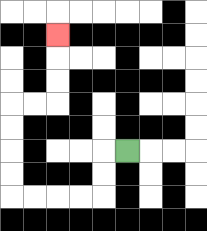{'start': '[5, 6]', 'end': '[2, 1]', 'path_directions': 'L,D,D,L,L,L,L,U,U,U,U,R,R,U,U,U', 'path_coordinates': '[[5, 6], [4, 6], [4, 7], [4, 8], [3, 8], [2, 8], [1, 8], [0, 8], [0, 7], [0, 6], [0, 5], [0, 4], [1, 4], [2, 4], [2, 3], [2, 2], [2, 1]]'}